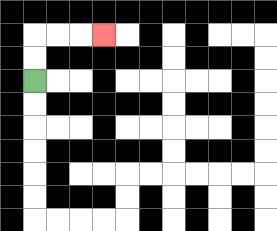{'start': '[1, 3]', 'end': '[4, 1]', 'path_directions': 'U,U,R,R,R', 'path_coordinates': '[[1, 3], [1, 2], [1, 1], [2, 1], [3, 1], [4, 1]]'}